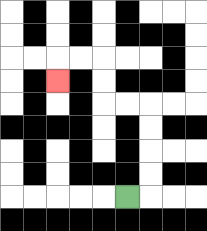{'start': '[5, 8]', 'end': '[2, 3]', 'path_directions': 'R,U,U,U,U,L,L,U,U,L,L,D', 'path_coordinates': '[[5, 8], [6, 8], [6, 7], [6, 6], [6, 5], [6, 4], [5, 4], [4, 4], [4, 3], [4, 2], [3, 2], [2, 2], [2, 3]]'}